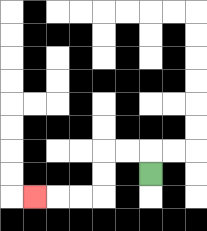{'start': '[6, 7]', 'end': '[1, 8]', 'path_directions': 'U,L,L,D,D,L,L,L', 'path_coordinates': '[[6, 7], [6, 6], [5, 6], [4, 6], [4, 7], [4, 8], [3, 8], [2, 8], [1, 8]]'}